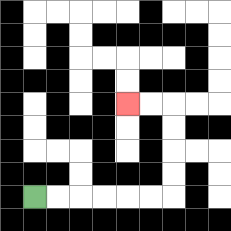{'start': '[1, 8]', 'end': '[5, 4]', 'path_directions': 'R,R,R,R,R,R,U,U,U,U,L,L', 'path_coordinates': '[[1, 8], [2, 8], [3, 8], [4, 8], [5, 8], [6, 8], [7, 8], [7, 7], [7, 6], [7, 5], [7, 4], [6, 4], [5, 4]]'}